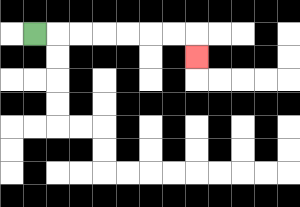{'start': '[1, 1]', 'end': '[8, 2]', 'path_directions': 'R,R,R,R,R,R,R,D', 'path_coordinates': '[[1, 1], [2, 1], [3, 1], [4, 1], [5, 1], [6, 1], [7, 1], [8, 1], [8, 2]]'}